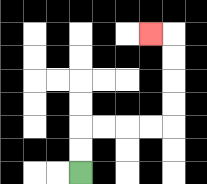{'start': '[3, 7]', 'end': '[6, 1]', 'path_directions': 'U,U,R,R,R,R,U,U,U,U,L', 'path_coordinates': '[[3, 7], [3, 6], [3, 5], [4, 5], [5, 5], [6, 5], [7, 5], [7, 4], [7, 3], [7, 2], [7, 1], [6, 1]]'}